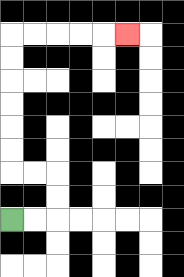{'start': '[0, 9]', 'end': '[5, 1]', 'path_directions': 'R,R,U,U,L,L,U,U,U,U,U,U,R,R,R,R,R', 'path_coordinates': '[[0, 9], [1, 9], [2, 9], [2, 8], [2, 7], [1, 7], [0, 7], [0, 6], [0, 5], [0, 4], [0, 3], [0, 2], [0, 1], [1, 1], [2, 1], [3, 1], [4, 1], [5, 1]]'}